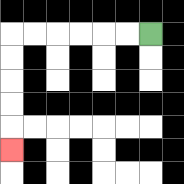{'start': '[6, 1]', 'end': '[0, 6]', 'path_directions': 'L,L,L,L,L,L,D,D,D,D,D', 'path_coordinates': '[[6, 1], [5, 1], [4, 1], [3, 1], [2, 1], [1, 1], [0, 1], [0, 2], [0, 3], [0, 4], [0, 5], [0, 6]]'}